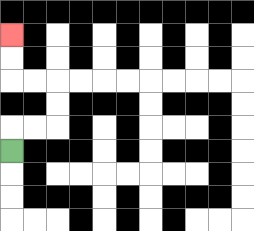{'start': '[0, 6]', 'end': '[0, 1]', 'path_directions': 'U,R,R,U,U,L,L,U,U', 'path_coordinates': '[[0, 6], [0, 5], [1, 5], [2, 5], [2, 4], [2, 3], [1, 3], [0, 3], [0, 2], [0, 1]]'}